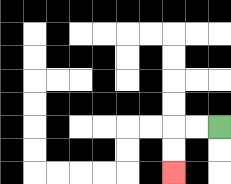{'start': '[9, 5]', 'end': '[7, 7]', 'path_directions': 'L,L,D,D', 'path_coordinates': '[[9, 5], [8, 5], [7, 5], [7, 6], [7, 7]]'}